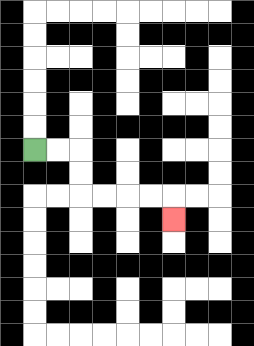{'start': '[1, 6]', 'end': '[7, 9]', 'path_directions': 'R,R,D,D,R,R,R,R,D', 'path_coordinates': '[[1, 6], [2, 6], [3, 6], [3, 7], [3, 8], [4, 8], [5, 8], [6, 8], [7, 8], [7, 9]]'}